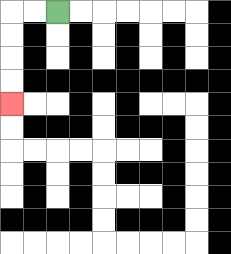{'start': '[2, 0]', 'end': '[0, 4]', 'path_directions': 'L,L,D,D,D,D', 'path_coordinates': '[[2, 0], [1, 0], [0, 0], [0, 1], [0, 2], [0, 3], [0, 4]]'}